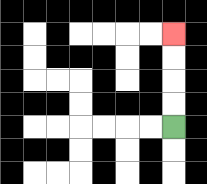{'start': '[7, 5]', 'end': '[7, 1]', 'path_directions': 'U,U,U,U', 'path_coordinates': '[[7, 5], [7, 4], [7, 3], [7, 2], [7, 1]]'}